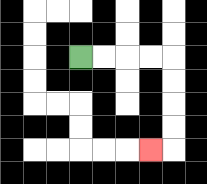{'start': '[3, 2]', 'end': '[6, 6]', 'path_directions': 'R,R,R,R,D,D,D,D,L', 'path_coordinates': '[[3, 2], [4, 2], [5, 2], [6, 2], [7, 2], [7, 3], [7, 4], [7, 5], [7, 6], [6, 6]]'}